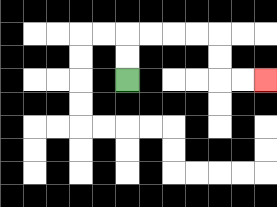{'start': '[5, 3]', 'end': '[11, 3]', 'path_directions': 'U,U,R,R,R,R,D,D,R,R', 'path_coordinates': '[[5, 3], [5, 2], [5, 1], [6, 1], [7, 1], [8, 1], [9, 1], [9, 2], [9, 3], [10, 3], [11, 3]]'}